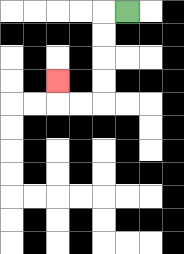{'start': '[5, 0]', 'end': '[2, 3]', 'path_directions': 'L,D,D,D,D,L,L,U', 'path_coordinates': '[[5, 0], [4, 0], [4, 1], [4, 2], [4, 3], [4, 4], [3, 4], [2, 4], [2, 3]]'}